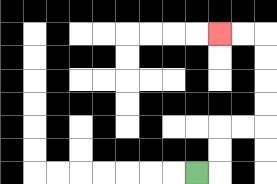{'start': '[8, 7]', 'end': '[9, 1]', 'path_directions': 'R,U,U,R,R,U,U,U,U,L,L', 'path_coordinates': '[[8, 7], [9, 7], [9, 6], [9, 5], [10, 5], [11, 5], [11, 4], [11, 3], [11, 2], [11, 1], [10, 1], [9, 1]]'}